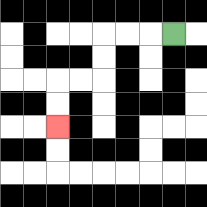{'start': '[7, 1]', 'end': '[2, 5]', 'path_directions': 'L,L,L,D,D,L,L,D,D', 'path_coordinates': '[[7, 1], [6, 1], [5, 1], [4, 1], [4, 2], [4, 3], [3, 3], [2, 3], [2, 4], [2, 5]]'}